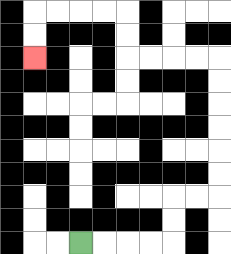{'start': '[3, 10]', 'end': '[1, 2]', 'path_directions': 'R,R,R,R,U,U,R,R,U,U,U,U,U,U,L,L,L,L,U,U,L,L,L,L,D,D', 'path_coordinates': '[[3, 10], [4, 10], [5, 10], [6, 10], [7, 10], [7, 9], [7, 8], [8, 8], [9, 8], [9, 7], [9, 6], [9, 5], [9, 4], [9, 3], [9, 2], [8, 2], [7, 2], [6, 2], [5, 2], [5, 1], [5, 0], [4, 0], [3, 0], [2, 0], [1, 0], [1, 1], [1, 2]]'}